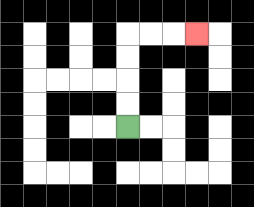{'start': '[5, 5]', 'end': '[8, 1]', 'path_directions': 'U,U,U,U,R,R,R', 'path_coordinates': '[[5, 5], [5, 4], [5, 3], [5, 2], [5, 1], [6, 1], [7, 1], [8, 1]]'}